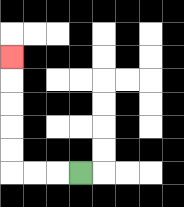{'start': '[3, 7]', 'end': '[0, 2]', 'path_directions': 'L,L,L,U,U,U,U,U', 'path_coordinates': '[[3, 7], [2, 7], [1, 7], [0, 7], [0, 6], [0, 5], [0, 4], [0, 3], [0, 2]]'}